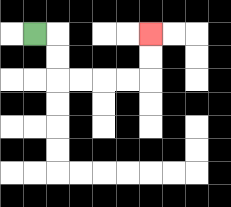{'start': '[1, 1]', 'end': '[6, 1]', 'path_directions': 'R,D,D,R,R,R,R,U,U', 'path_coordinates': '[[1, 1], [2, 1], [2, 2], [2, 3], [3, 3], [4, 3], [5, 3], [6, 3], [6, 2], [6, 1]]'}